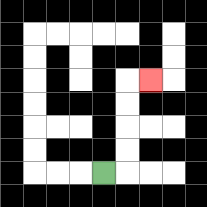{'start': '[4, 7]', 'end': '[6, 3]', 'path_directions': 'R,U,U,U,U,R', 'path_coordinates': '[[4, 7], [5, 7], [5, 6], [5, 5], [5, 4], [5, 3], [6, 3]]'}